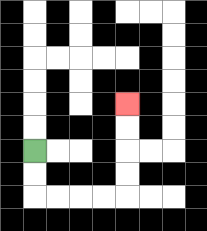{'start': '[1, 6]', 'end': '[5, 4]', 'path_directions': 'D,D,R,R,R,R,U,U,U,U', 'path_coordinates': '[[1, 6], [1, 7], [1, 8], [2, 8], [3, 8], [4, 8], [5, 8], [5, 7], [5, 6], [5, 5], [5, 4]]'}